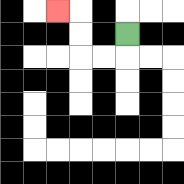{'start': '[5, 1]', 'end': '[2, 0]', 'path_directions': 'D,L,L,U,U,L', 'path_coordinates': '[[5, 1], [5, 2], [4, 2], [3, 2], [3, 1], [3, 0], [2, 0]]'}